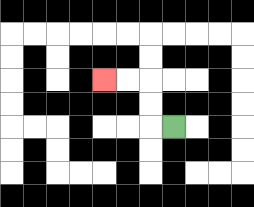{'start': '[7, 5]', 'end': '[4, 3]', 'path_directions': 'L,U,U,L,L', 'path_coordinates': '[[7, 5], [6, 5], [6, 4], [6, 3], [5, 3], [4, 3]]'}